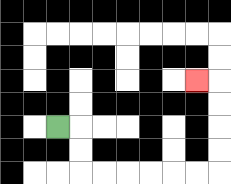{'start': '[2, 5]', 'end': '[8, 3]', 'path_directions': 'R,D,D,R,R,R,R,R,R,U,U,U,U,L', 'path_coordinates': '[[2, 5], [3, 5], [3, 6], [3, 7], [4, 7], [5, 7], [6, 7], [7, 7], [8, 7], [9, 7], [9, 6], [9, 5], [9, 4], [9, 3], [8, 3]]'}